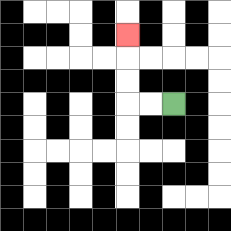{'start': '[7, 4]', 'end': '[5, 1]', 'path_directions': 'L,L,U,U,U', 'path_coordinates': '[[7, 4], [6, 4], [5, 4], [5, 3], [5, 2], [5, 1]]'}